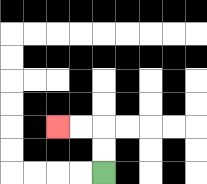{'start': '[4, 7]', 'end': '[2, 5]', 'path_directions': 'U,U,L,L', 'path_coordinates': '[[4, 7], [4, 6], [4, 5], [3, 5], [2, 5]]'}